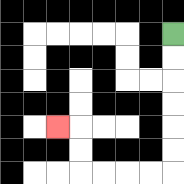{'start': '[7, 1]', 'end': '[2, 5]', 'path_directions': 'D,D,D,D,D,D,L,L,L,L,U,U,L', 'path_coordinates': '[[7, 1], [7, 2], [7, 3], [7, 4], [7, 5], [7, 6], [7, 7], [6, 7], [5, 7], [4, 7], [3, 7], [3, 6], [3, 5], [2, 5]]'}